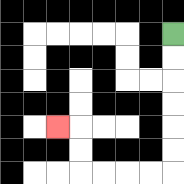{'start': '[7, 1]', 'end': '[2, 5]', 'path_directions': 'D,D,D,D,D,D,L,L,L,L,U,U,L', 'path_coordinates': '[[7, 1], [7, 2], [7, 3], [7, 4], [7, 5], [7, 6], [7, 7], [6, 7], [5, 7], [4, 7], [3, 7], [3, 6], [3, 5], [2, 5]]'}